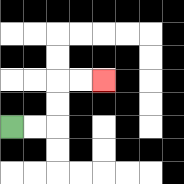{'start': '[0, 5]', 'end': '[4, 3]', 'path_directions': 'R,R,U,U,R,R', 'path_coordinates': '[[0, 5], [1, 5], [2, 5], [2, 4], [2, 3], [3, 3], [4, 3]]'}